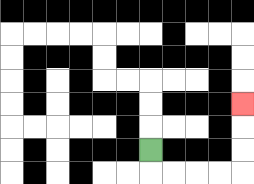{'start': '[6, 6]', 'end': '[10, 4]', 'path_directions': 'D,R,R,R,R,U,U,U', 'path_coordinates': '[[6, 6], [6, 7], [7, 7], [8, 7], [9, 7], [10, 7], [10, 6], [10, 5], [10, 4]]'}